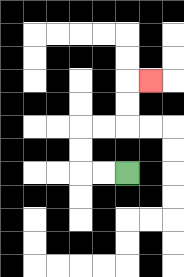{'start': '[5, 7]', 'end': '[6, 3]', 'path_directions': 'L,L,U,U,R,R,U,U,R', 'path_coordinates': '[[5, 7], [4, 7], [3, 7], [3, 6], [3, 5], [4, 5], [5, 5], [5, 4], [5, 3], [6, 3]]'}